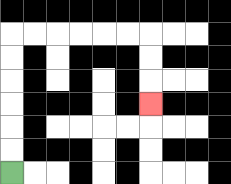{'start': '[0, 7]', 'end': '[6, 4]', 'path_directions': 'U,U,U,U,U,U,R,R,R,R,R,R,D,D,D', 'path_coordinates': '[[0, 7], [0, 6], [0, 5], [0, 4], [0, 3], [0, 2], [0, 1], [1, 1], [2, 1], [3, 1], [4, 1], [5, 1], [6, 1], [6, 2], [6, 3], [6, 4]]'}